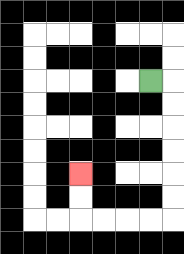{'start': '[6, 3]', 'end': '[3, 7]', 'path_directions': 'R,D,D,D,D,D,D,L,L,L,L,U,U', 'path_coordinates': '[[6, 3], [7, 3], [7, 4], [7, 5], [7, 6], [7, 7], [7, 8], [7, 9], [6, 9], [5, 9], [4, 9], [3, 9], [3, 8], [3, 7]]'}